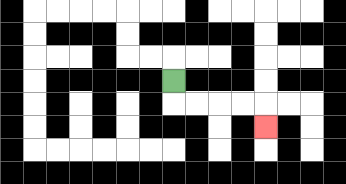{'start': '[7, 3]', 'end': '[11, 5]', 'path_directions': 'D,R,R,R,R,D', 'path_coordinates': '[[7, 3], [7, 4], [8, 4], [9, 4], [10, 4], [11, 4], [11, 5]]'}